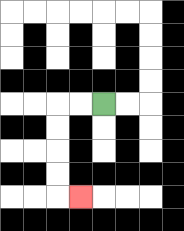{'start': '[4, 4]', 'end': '[3, 8]', 'path_directions': 'L,L,D,D,D,D,R', 'path_coordinates': '[[4, 4], [3, 4], [2, 4], [2, 5], [2, 6], [2, 7], [2, 8], [3, 8]]'}